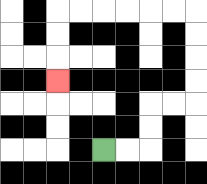{'start': '[4, 6]', 'end': '[2, 3]', 'path_directions': 'R,R,U,U,R,R,U,U,U,U,L,L,L,L,L,L,D,D,D', 'path_coordinates': '[[4, 6], [5, 6], [6, 6], [6, 5], [6, 4], [7, 4], [8, 4], [8, 3], [8, 2], [8, 1], [8, 0], [7, 0], [6, 0], [5, 0], [4, 0], [3, 0], [2, 0], [2, 1], [2, 2], [2, 3]]'}